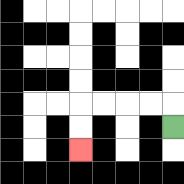{'start': '[7, 5]', 'end': '[3, 6]', 'path_directions': 'U,L,L,L,L,D,D', 'path_coordinates': '[[7, 5], [7, 4], [6, 4], [5, 4], [4, 4], [3, 4], [3, 5], [3, 6]]'}